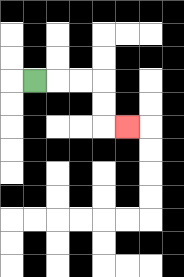{'start': '[1, 3]', 'end': '[5, 5]', 'path_directions': 'R,R,R,D,D,R', 'path_coordinates': '[[1, 3], [2, 3], [3, 3], [4, 3], [4, 4], [4, 5], [5, 5]]'}